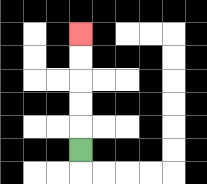{'start': '[3, 6]', 'end': '[3, 1]', 'path_directions': 'U,U,U,U,U', 'path_coordinates': '[[3, 6], [3, 5], [3, 4], [3, 3], [3, 2], [3, 1]]'}